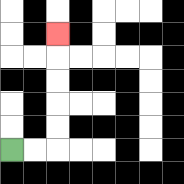{'start': '[0, 6]', 'end': '[2, 1]', 'path_directions': 'R,R,U,U,U,U,U', 'path_coordinates': '[[0, 6], [1, 6], [2, 6], [2, 5], [2, 4], [2, 3], [2, 2], [2, 1]]'}